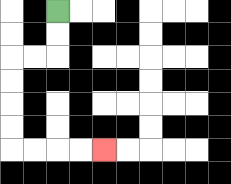{'start': '[2, 0]', 'end': '[4, 6]', 'path_directions': 'D,D,L,L,D,D,D,D,R,R,R,R', 'path_coordinates': '[[2, 0], [2, 1], [2, 2], [1, 2], [0, 2], [0, 3], [0, 4], [0, 5], [0, 6], [1, 6], [2, 6], [3, 6], [4, 6]]'}